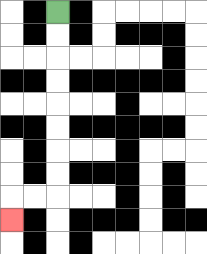{'start': '[2, 0]', 'end': '[0, 9]', 'path_directions': 'D,D,D,D,D,D,D,D,L,L,D', 'path_coordinates': '[[2, 0], [2, 1], [2, 2], [2, 3], [2, 4], [2, 5], [2, 6], [2, 7], [2, 8], [1, 8], [0, 8], [0, 9]]'}